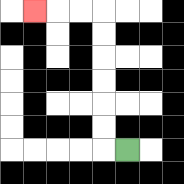{'start': '[5, 6]', 'end': '[1, 0]', 'path_directions': 'L,U,U,U,U,U,U,L,L,L', 'path_coordinates': '[[5, 6], [4, 6], [4, 5], [4, 4], [4, 3], [4, 2], [4, 1], [4, 0], [3, 0], [2, 0], [1, 0]]'}